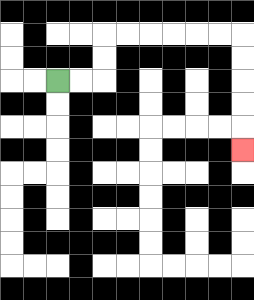{'start': '[2, 3]', 'end': '[10, 6]', 'path_directions': 'R,R,U,U,R,R,R,R,R,R,D,D,D,D,D', 'path_coordinates': '[[2, 3], [3, 3], [4, 3], [4, 2], [4, 1], [5, 1], [6, 1], [7, 1], [8, 1], [9, 1], [10, 1], [10, 2], [10, 3], [10, 4], [10, 5], [10, 6]]'}